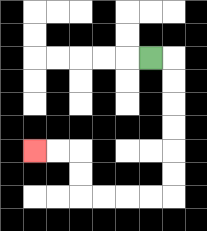{'start': '[6, 2]', 'end': '[1, 6]', 'path_directions': 'R,D,D,D,D,D,D,L,L,L,L,U,U,L,L', 'path_coordinates': '[[6, 2], [7, 2], [7, 3], [7, 4], [7, 5], [7, 6], [7, 7], [7, 8], [6, 8], [5, 8], [4, 8], [3, 8], [3, 7], [3, 6], [2, 6], [1, 6]]'}